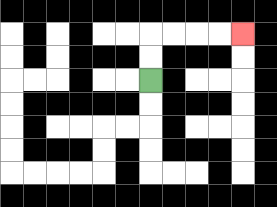{'start': '[6, 3]', 'end': '[10, 1]', 'path_directions': 'U,U,R,R,R,R', 'path_coordinates': '[[6, 3], [6, 2], [6, 1], [7, 1], [8, 1], [9, 1], [10, 1]]'}